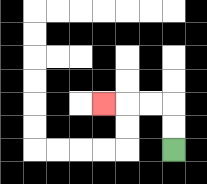{'start': '[7, 6]', 'end': '[4, 4]', 'path_directions': 'U,U,L,L,L', 'path_coordinates': '[[7, 6], [7, 5], [7, 4], [6, 4], [5, 4], [4, 4]]'}